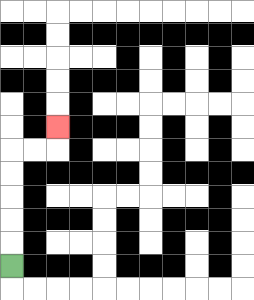{'start': '[0, 11]', 'end': '[2, 5]', 'path_directions': 'U,U,U,U,U,R,R,U', 'path_coordinates': '[[0, 11], [0, 10], [0, 9], [0, 8], [0, 7], [0, 6], [1, 6], [2, 6], [2, 5]]'}